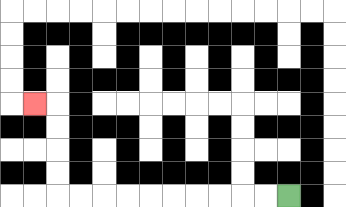{'start': '[12, 8]', 'end': '[1, 4]', 'path_directions': 'L,L,L,L,L,L,L,L,L,L,U,U,U,U,L', 'path_coordinates': '[[12, 8], [11, 8], [10, 8], [9, 8], [8, 8], [7, 8], [6, 8], [5, 8], [4, 8], [3, 8], [2, 8], [2, 7], [2, 6], [2, 5], [2, 4], [1, 4]]'}